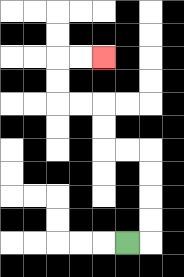{'start': '[5, 10]', 'end': '[4, 2]', 'path_directions': 'R,U,U,U,U,L,L,U,U,L,L,U,U,R,R', 'path_coordinates': '[[5, 10], [6, 10], [6, 9], [6, 8], [6, 7], [6, 6], [5, 6], [4, 6], [4, 5], [4, 4], [3, 4], [2, 4], [2, 3], [2, 2], [3, 2], [4, 2]]'}